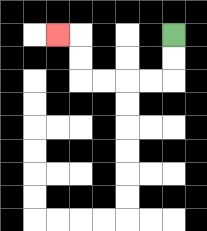{'start': '[7, 1]', 'end': '[2, 1]', 'path_directions': 'D,D,L,L,L,L,U,U,L', 'path_coordinates': '[[7, 1], [7, 2], [7, 3], [6, 3], [5, 3], [4, 3], [3, 3], [3, 2], [3, 1], [2, 1]]'}